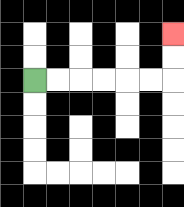{'start': '[1, 3]', 'end': '[7, 1]', 'path_directions': 'R,R,R,R,R,R,U,U', 'path_coordinates': '[[1, 3], [2, 3], [3, 3], [4, 3], [5, 3], [6, 3], [7, 3], [7, 2], [7, 1]]'}